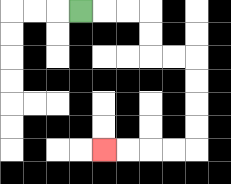{'start': '[3, 0]', 'end': '[4, 6]', 'path_directions': 'R,R,R,D,D,R,R,D,D,D,D,L,L,L,L', 'path_coordinates': '[[3, 0], [4, 0], [5, 0], [6, 0], [6, 1], [6, 2], [7, 2], [8, 2], [8, 3], [8, 4], [8, 5], [8, 6], [7, 6], [6, 6], [5, 6], [4, 6]]'}